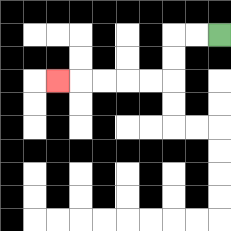{'start': '[9, 1]', 'end': '[2, 3]', 'path_directions': 'L,L,D,D,L,L,L,L,L', 'path_coordinates': '[[9, 1], [8, 1], [7, 1], [7, 2], [7, 3], [6, 3], [5, 3], [4, 3], [3, 3], [2, 3]]'}